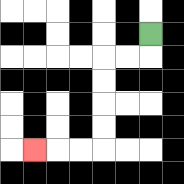{'start': '[6, 1]', 'end': '[1, 6]', 'path_directions': 'D,L,L,D,D,D,D,L,L,L', 'path_coordinates': '[[6, 1], [6, 2], [5, 2], [4, 2], [4, 3], [4, 4], [4, 5], [4, 6], [3, 6], [2, 6], [1, 6]]'}